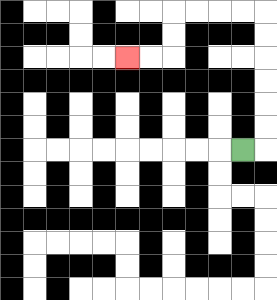{'start': '[10, 6]', 'end': '[5, 2]', 'path_directions': 'R,U,U,U,U,U,U,L,L,L,L,D,D,L,L', 'path_coordinates': '[[10, 6], [11, 6], [11, 5], [11, 4], [11, 3], [11, 2], [11, 1], [11, 0], [10, 0], [9, 0], [8, 0], [7, 0], [7, 1], [7, 2], [6, 2], [5, 2]]'}